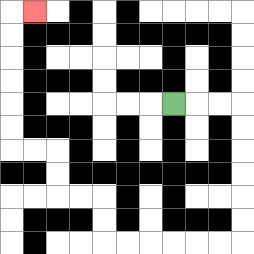{'start': '[7, 4]', 'end': '[1, 0]', 'path_directions': 'R,R,R,D,D,D,D,D,D,L,L,L,L,L,L,U,U,L,L,U,U,L,L,U,U,U,U,U,U,R', 'path_coordinates': '[[7, 4], [8, 4], [9, 4], [10, 4], [10, 5], [10, 6], [10, 7], [10, 8], [10, 9], [10, 10], [9, 10], [8, 10], [7, 10], [6, 10], [5, 10], [4, 10], [4, 9], [4, 8], [3, 8], [2, 8], [2, 7], [2, 6], [1, 6], [0, 6], [0, 5], [0, 4], [0, 3], [0, 2], [0, 1], [0, 0], [1, 0]]'}